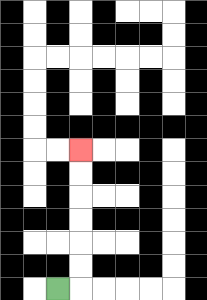{'start': '[2, 12]', 'end': '[3, 6]', 'path_directions': 'R,U,U,U,U,U,U', 'path_coordinates': '[[2, 12], [3, 12], [3, 11], [3, 10], [3, 9], [3, 8], [3, 7], [3, 6]]'}